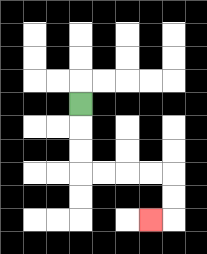{'start': '[3, 4]', 'end': '[6, 9]', 'path_directions': 'D,D,D,R,R,R,R,D,D,L', 'path_coordinates': '[[3, 4], [3, 5], [3, 6], [3, 7], [4, 7], [5, 7], [6, 7], [7, 7], [7, 8], [7, 9], [6, 9]]'}